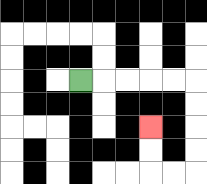{'start': '[3, 3]', 'end': '[6, 5]', 'path_directions': 'R,R,R,R,R,D,D,D,D,L,L,U,U', 'path_coordinates': '[[3, 3], [4, 3], [5, 3], [6, 3], [7, 3], [8, 3], [8, 4], [8, 5], [8, 6], [8, 7], [7, 7], [6, 7], [6, 6], [6, 5]]'}